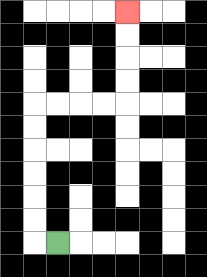{'start': '[2, 10]', 'end': '[5, 0]', 'path_directions': 'L,U,U,U,U,U,U,R,R,R,R,U,U,U,U', 'path_coordinates': '[[2, 10], [1, 10], [1, 9], [1, 8], [1, 7], [1, 6], [1, 5], [1, 4], [2, 4], [3, 4], [4, 4], [5, 4], [5, 3], [5, 2], [5, 1], [5, 0]]'}